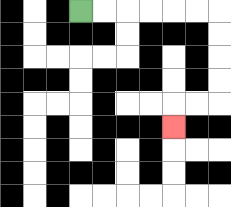{'start': '[3, 0]', 'end': '[7, 5]', 'path_directions': 'R,R,R,R,R,R,D,D,D,D,L,L,D', 'path_coordinates': '[[3, 0], [4, 0], [5, 0], [6, 0], [7, 0], [8, 0], [9, 0], [9, 1], [9, 2], [9, 3], [9, 4], [8, 4], [7, 4], [7, 5]]'}